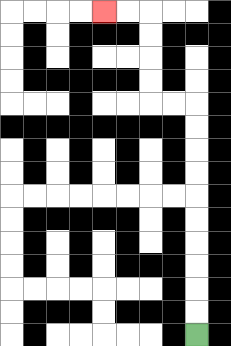{'start': '[8, 14]', 'end': '[4, 0]', 'path_directions': 'U,U,U,U,U,U,U,U,U,U,L,L,U,U,U,U,L,L', 'path_coordinates': '[[8, 14], [8, 13], [8, 12], [8, 11], [8, 10], [8, 9], [8, 8], [8, 7], [8, 6], [8, 5], [8, 4], [7, 4], [6, 4], [6, 3], [6, 2], [6, 1], [6, 0], [5, 0], [4, 0]]'}